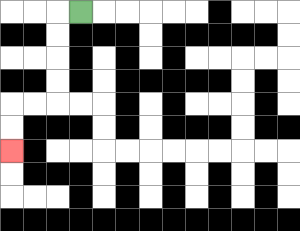{'start': '[3, 0]', 'end': '[0, 6]', 'path_directions': 'L,D,D,D,D,L,L,D,D', 'path_coordinates': '[[3, 0], [2, 0], [2, 1], [2, 2], [2, 3], [2, 4], [1, 4], [0, 4], [0, 5], [0, 6]]'}